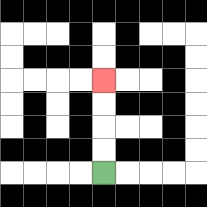{'start': '[4, 7]', 'end': '[4, 3]', 'path_directions': 'U,U,U,U', 'path_coordinates': '[[4, 7], [4, 6], [4, 5], [4, 4], [4, 3]]'}